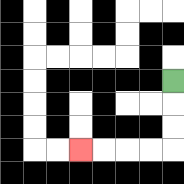{'start': '[7, 3]', 'end': '[3, 6]', 'path_directions': 'D,D,D,L,L,L,L', 'path_coordinates': '[[7, 3], [7, 4], [7, 5], [7, 6], [6, 6], [5, 6], [4, 6], [3, 6]]'}